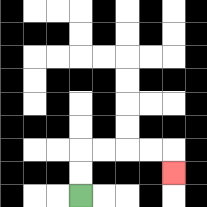{'start': '[3, 8]', 'end': '[7, 7]', 'path_directions': 'U,U,R,R,R,R,D', 'path_coordinates': '[[3, 8], [3, 7], [3, 6], [4, 6], [5, 6], [6, 6], [7, 6], [7, 7]]'}